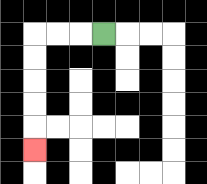{'start': '[4, 1]', 'end': '[1, 6]', 'path_directions': 'L,L,L,D,D,D,D,D', 'path_coordinates': '[[4, 1], [3, 1], [2, 1], [1, 1], [1, 2], [1, 3], [1, 4], [1, 5], [1, 6]]'}